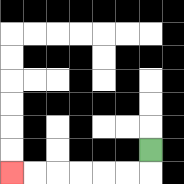{'start': '[6, 6]', 'end': '[0, 7]', 'path_directions': 'D,L,L,L,L,L,L', 'path_coordinates': '[[6, 6], [6, 7], [5, 7], [4, 7], [3, 7], [2, 7], [1, 7], [0, 7]]'}